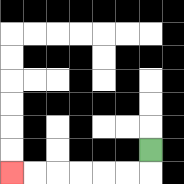{'start': '[6, 6]', 'end': '[0, 7]', 'path_directions': 'D,L,L,L,L,L,L', 'path_coordinates': '[[6, 6], [6, 7], [5, 7], [4, 7], [3, 7], [2, 7], [1, 7], [0, 7]]'}